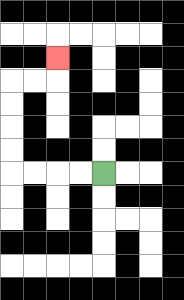{'start': '[4, 7]', 'end': '[2, 2]', 'path_directions': 'L,L,L,L,U,U,U,U,R,R,U', 'path_coordinates': '[[4, 7], [3, 7], [2, 7], [1, 7], [0, 7], [0, 6], [0, 5], [0, 4], [0, 3], [1, 3], [2, 3], [2, 2]]'}